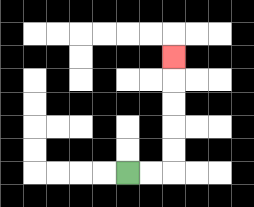{'start': '[5, 7]', 'end': '[7, 2]', 'path_directions': 'R,R,U,U,U,U,U', 'path_coordinates': '[[5, 7], [6, 7], [7, 7], [7, 6], [7, 5], [7, 4], [7, 3], [7, 2]]'}